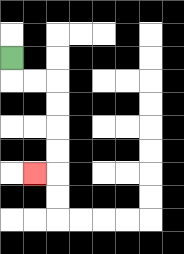{'start': '[0, 2]', 'end': '[1, 7]', 'path_directions': 'D,R,R,D,D,D,D,L', 'path_coordinates': '[[0, 2], [0, 3], [1, 3], [2, 3], [2, 4], [2, 5], [2, 6], [2, 7], [1, 7]]'}